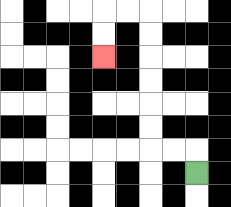{'start': '[8, 7]', 'end': '[4, 2]', 'path_directions': 'U,L,L,U,U,U,U,U,U,L,L,D,D', 'path_coordinates': '[[8, 7], [8, 6], [7, 6], [6, 6], [6, 5], [6, 4], [6, 3], [6, 2], [6, 1], [6, 0], [5, 0], [4, 0], [4, 1], [4, 2]]'}